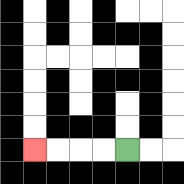{'start': '[5, 6]', 'end': '[1, 6]', 'path_directions': 'L,L,L,L', 'path_coordinates': '[[5, 6], [4, 6], [3, 6], [2, 6], [1, 6]]'}